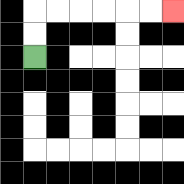{'start': '[1, 2]', 'end': '[7, 0]', 'path_directions': 'U,U,R,R,R,R,R,R', 'path_coordinates': '[[1, 2], [1, 1], [1, 0], [2, 0], [3, 0], [4, 0], [5, 0], [6, 0], [7, 0]]'}